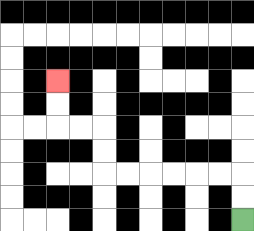{'start': '[10, 9]', 'end': '[2, 3]', 'path_directions': 'U,U,L,L,L,L,L,L,U,U,L,L,U,U', 'path_coordinates': '[[10, 9], [10, 8], [10, 7], [9, 7], [8, 7], [7, 7], [6, 7], [5, 7], [4, 7], [4, 6], [4, 5], [3, 5], [2, 5], [2, 4], [2, 3]]'}